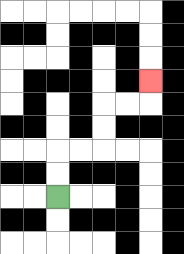{'start': '[2, 8]', 'end': '[6, 3]', 'path_directions': 'U,U,R,R,U,U,R,R,U', 'path_coordinates': '[[2, 8], [2, 7], [2, 6], [3, 6], [4, 6], [4, 5], [4, 4], [5, 4], [6, 4], [6, 3]]'}